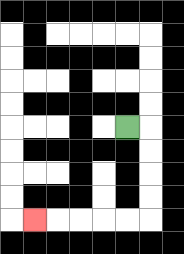{'start': '[5, 5]', 'end': '[1, 9]', 'path_directions': 'R,D,D,D,D,L,L,L,L,L', 'path_coordinates': '[[5, 5], [6, 5], [6, 6], [6, 7], [6, 8], [6, 9], [5, 9], [4, 9], [3, 9], [2, 9], [1, 9]]'}